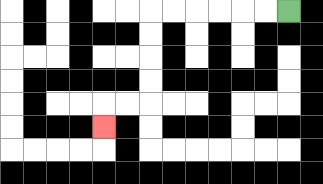{'start': '[12, 0]', 'end': '[4, 5]', 'path_directions': 'L,L,L,L,L,L,D,D,D,D,L,L,D', 'path_coordinates': '[[12, 0], [11, 0], [10, 0], [9, 0], [8, 0], [7, 0], [6, 0], [6, 1], [6, 2], [6, 3], [6, 4], [5, 4], [4, 4], [4, 5]]'}